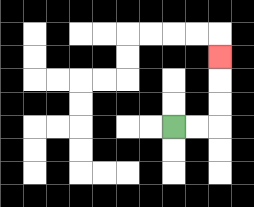{'start': '[7, 5]', 'end': '[9, 2]', 'path_directions': 'R,R,U,U,U', 'path_coordinates': '[[7, 5], [8, 5], [9, 5], [9, 4], [9, 3], [9, 2]]'}